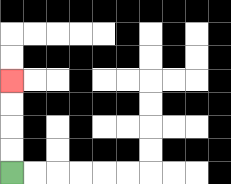{'start': '[0, 7]', 'end': '[0, 3]', 'path_directions': 'U,U,U,U', 'path_coordinates': '[[0, 7], [0, 6], [0, 5], [0, 4], [0, 3]]'}